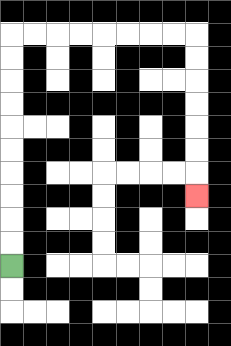{'start': '[0, 11]', 'end': '[8, 8]', 'path_directions': 'U,U,U,U,U,U,U,U,U,U,R,R,R,R,R,R,R,R,D,D,D,D,D,D,D', 'path_coordinates': '[[0, 11], [0, 10], [0, 9], [0, 8], [0, 7], [0, 6], [0, 5], [0, 4], [0, 3], [0, 2], [0, 1], [1, 1], [2, 1], [3, 1], [4, 1], [5, 1], [6, 1], [7, 1], [8, 1], [8, 2], [8, 3], [8, 4], [8, 5], [8, 6], [8, 7], [8, 8]]'}